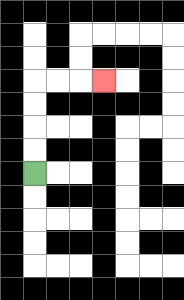{'start': '[1, 7]', 'end': '[4, 3]', 'path_directions': 'U,U,U,U,R,R,R', 'path_coordinates': '[[1, 7], [1, 6], [1, 5], [1, 4], [1, 3], [2, 3], [3, 3], [4, 3]]'}